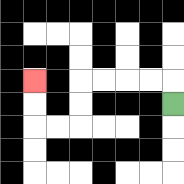{'start': '[7, 4]', 'end': '[1, 3]', 'path_directions': 'U,L,L,L,L,D,D,L,L,U,U', 'path_coordinates': '[[7, 4], [7, 3], [6, 3], [5, 3], [4, 3], [3, 3], [3, 4], [3, 5], [2, 5], [1, 5], [1, 4], [1, 3]]'}